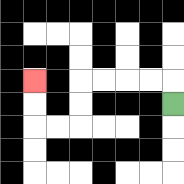{'start': '[7, 4]', 'end': '[1, 3]', 'path_directions': 'U,L,L,L,L,D,D,L,L,U,U', 'path_coordinates': '[[7, 4], [7, 3], [6, 3], [5, 3], [4, 3], [3, 3], [3, 4], [3, 5], [2, 5], [1, 5], [1, 4], [1, 3]]'}